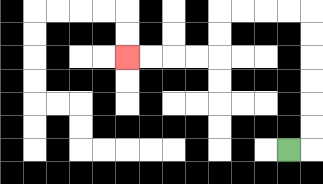{'start': '[12, 6]', 'end': '[5, 2]', 'path_directions': 'R,U,U,U,U,U,U,L,L,L,L,D,D,L,L,L,L', 'path_coordinates': '[[12, 6], [13, 6], [13, 5], [13, 4], [13, 3], [13, 2], [13, 1], [13, 0], [12, 0], [11, 0], [10, 0], [9, 0], [9, 1], [9, 2], [8, 2], [7, 2], [6, 2], [5, 2]]'}